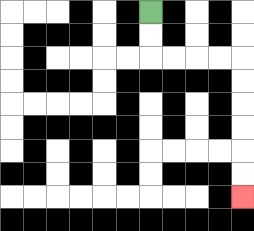{'start': '[6, 0]', 'end': '[10, 8]', 'path_directions': 'D,D,R,R,R,R,D,D,D,D,D,D', 'path_coordinates': '[[6, 0], [6, 1], [6, 2], [7, 2], [8, 2], [9, 2], [10, 2], [10, 3], [10, 4], [10, 5], [10, 6], [10, 7], [10, 8]]'}